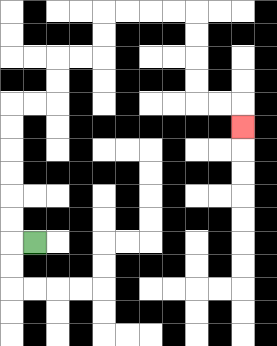{'start': '[1, 10]', 'end': '[10, 5]', 'path_directions': 'L,U,U,U,U,U,U,R,R,U,U,R,R,U,U,R,R,R,R,D,D,D,D,R,R,D', 'path_coordinates': '[[1, 10], [0, 10], [0, 9], [0, 8], [0, 7], [0, 6], [0, 5], [0, 4], [1, 4], [2, 4], [2, 3], [2, 2], [3, 2], [4, 2], [4, 1], [4, 0], [5, 0], [6, 0], [7, 0], [8, 0], [8, 1], [8, 2], [8, 3], [8, 4], [9, 4], [10, 4], [10, 5]]'}